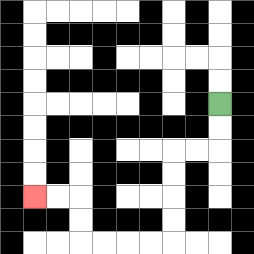{'start': '[9, 4]', 'end': '[1, 8]', 'path_directions': 'D,D,L,L,D,D,D,D,L,L,L,L,U,U,L,L', 'path_coordinates': '[[9, 4], [9, 5], [9, 6], [8, 6], [7, 6], [7, 7], [7, 8], [7, 9], [7, 10], [6, 10], [5, 10], [4, 10], [3, 10], [3, 9], [3, 8], [2, 8], [1, 8]]'}